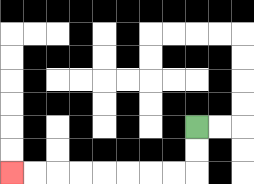{'start': '[8, 5]', 'end': '[0, 7]', 'path_directions': 'D,D,L,L,L,L,L,L,L,L', 'path_coordinates': '[[8, 5], [8, 6], [8, 7], [7, 7], [6, 7], [5, 7], [4, 7], [3, 7], [2, 7], [1, 7], [0, 7]]'}